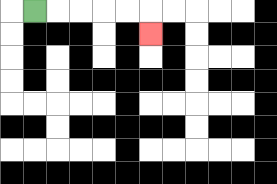{'start': '[1, 0]', 'end': '[6, 1]', 'path_directions': 'R,R,R,R,R,D', 'path_coordinates': '[[1, 0], [2, 0], [3, 0], [4, 0], [5, 0], [6, 0], [6, 1]]'}